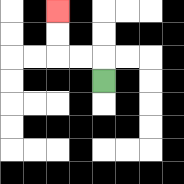{'start': '[4, 3]', 'end': '[2, 0]', 'path_directions': 'U,L,L,U,U', 'path_coordinates': '[[4, 3], [4, 2], [3, 2], [2, 2], [2, 1], [2, 0]]'}